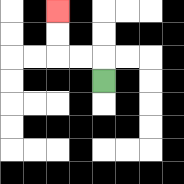{'start': '[4, 3]', 'end': '[2, 0]', 'path_directions': 'U,L,L,U,U', 'path_coordinates': '[[4, 3], [4, 2], [3, 2], [2, 2], [2, 1], [2, 0]]'}